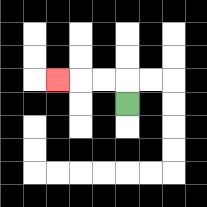{'start': '[5, 4]', 'end': '[2, 3]', 'path_directions': 'U,L,L,L', 'path_coordinates': '[[5, 4], [5, 3], [4, 3], [3, 3], [2, 3]]'}